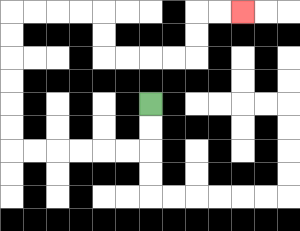{'start': '[6, 4]', 'end': '[10, 0]', 'path_directions': 'D,D,L,L,L,L,L,L,U,U,U,U,U,U,R,R,R,R,D,D,R,R,R,R,U,U,R,R', 'path_coordinates': '[[6, 4], [6, 5], [6, 6], [5, 6], [4, 6], [3, 6], [2, 6], [1, 6], [0, 6], [0, 5], [0, 4], [0, 3], [0, 2], [0, 1], [0, 0], [1, 0], [2, 0], [3, 0], [4, 0], [4, 1], [4, 2], [5, 2], [6, 2], [7, 2], [8, 2], [8, 1], [8, 0], [9, 0], [10, 0]]'}